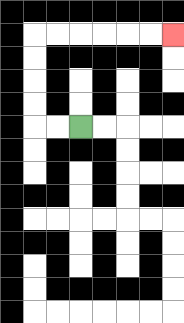{'start': '[3, 5]', 'end': '[7, 1]', 'path_directions': 'L,L,U,U,U,U,R,R,R,R,R,R', 'path_coordinates': '[[3, 5], [2, 5], [1, 5], [1, 4], [1, 3], [1, 2], [1, 1], [2, 1], [3, 1], [4, 1], [5, 1], [6, 1], [7, 1]]'}